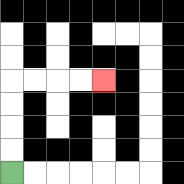{'start': '[0, 7]', 'end': '[4, 3]', 'path_directions': 'U,U,U,U,R,R,R,R', 'path_coordinates': '[[0, 7], [0, 6], [0, 5], [0, 4], [0, 3], [1, 3], [2, 3], [3, 3], [4, 3]]'}